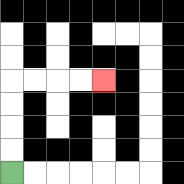{'start': '[0, 7]', 'end': '[4, 3]', 'path_directions': 'U,U,U,U,R,R,R,R', 'path_coordinates': '[[0, 7], [0, 6], [0, 5], [0, 4], [0, 3], [1, 3], [2, 3], [3, 3], [4, 3]]'}